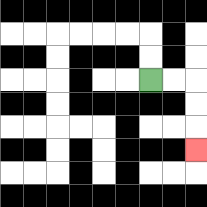{'start': '[6, 3]', 'end': '[8, 6]', 'path_directions': 'R,R,D,D,D', 'path_coordinates': '[[6, 3], [7, 3], [8, 3], [8, 4], [8, 5], [8, 6]]'}